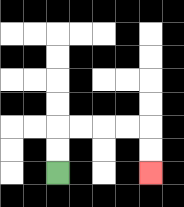{'start': '[2, 7]', 'end': '[6, 7]', 'path_directions': 'U,U,R,R,R,R,D,D', 'path_coordinates': '[[2, 7], [2, 6], [2, 5], [3, 5], [4, 5], [5, 5], [6, 5], [6, 6], [6, 7]]'}